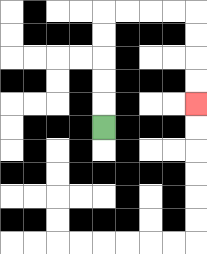{'start': '[4, 5]', 'end': '[8, 4]', 'path_directions': 'U,U,U,U,U,R,R,R,R,D,D,D,D', 'path_coordinates': '[[4, 5], [4, 4], [4, 3], [4, 2], [4, 1], [4, 0], [5, 0], [6, 0], [7, 0], [8, 0], [8, 1], [8, 2], [8, 3], [8, 4]]'}